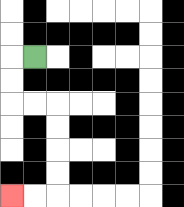{'start': '[1, 2]', 'end': '[0, 8]', 'path_directions': 'L,D,D,R,R,D,D,D,D,L,L', 'path_coordinates': '[[1, 2], [0, 2], [0, 3], [0, 4], [1, 4], [2, 4], [2, 5], [2, 6], [2, 7], [2, 8], [1, 8], [0, 8]]'}